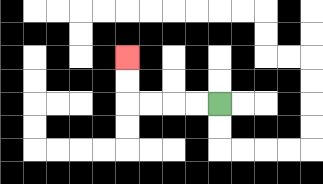{'start': '[9, 4]', 'end': '[5, 2]', 'path_directions': 'L,L,L,L,U,U', 'path_coordinates': '[[9, 4], [8, 4], [7, 4], [6, 4], [5, 4], [5, 3], [5, 2]]'}